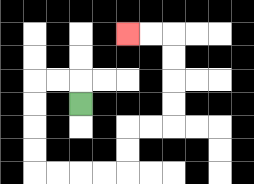{'start': '[3, 4]', 'end': '[5, 1]', 'path_directions': 'U,L,L,D,D,D,D,R,R,R,R,U,U,R,R,U,U,U,U,L,L', 'path_coordinates': '[[3, 4], [3, 3], [2, 3], [1, 3], [1, 4], [1, 5], [1, 6], [1, 7], [2, 7], [3, 7], [4, 7], [5, 7], [5, 6], [5, 5], [6, 5], [7, 5], [7, 4], [7, 3], [7, 2], [7, 1], [6, 1], [5, 1]]'}